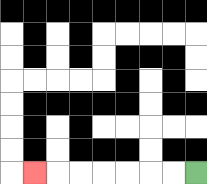{'start': '[8, 7]', 'end': '[1, 7]', 'path_directions': 'L,L,L,L,L,L,L', 'path_coordinates': '[[8, 7], [7, 7], [6, 7], [5, 7], [4, 7], [3, 7], [2, 7], [1, 7]]'}